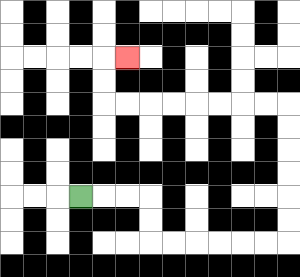{'start': '[3, 8]', 'end': '[5, 2]', 'path_directions': 'R,R,R,D,D,R,R,R,R,R,R,U,U,U,U,U,U,L,L,L,L,L,L,L,L,U,U,R', 'path_coordinates': '[[3, 8], [4, 8], [5, 8], [6, 8], [6, 9], [6, 10], [7, 10], [8, 10], [9, 10], [10, 10], [11, 10], [12, 10], [12, 9], [12, 8], [12, 7], [12, 6], [12, 5], [12, 4], [11, 4], [10, 4], [9, 4], [8, 4], [7, 4], [6, 4], [5, 4], [4, 4], [4, 3], [4, 2], [5, 2]]'}